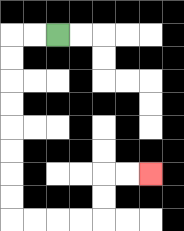{'start': '[2, 1]', 'end': '[6, 7]', 'path_directions': 'L,L,D,D,D,D,D,D,D,D,R,R,R,R,U,U,R,R', 'path_coordinates': '[[2, 1], [1, 1], [0, 1], [0, 2], [0, 3], [0, 4], [0, 5], [0, 6], [0, 7], [0, 8], [0, 9], [1, 9], [2, 9], [3, 9], [4, 9], [4, 8], [4, 7], [5, 7], [6, 7]]'}